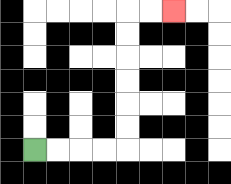{'start': '[1, 6]', 'end': '[7, 0]', 'path_directions': 'R,R,R,R,U,U,U,U,U,U,R,R', 'path_coordinates': '[[1, 6], [2, 6], [3, 6], [4, 6], [5, 6], [5, 5], [5, 4], [5, 3], [5, 2], [5, 1], [5, 0], [6, 0], [7, 0]]'}